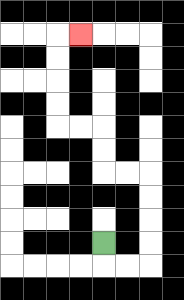{'start': '[4, 10]', 'end': '[3, 1]', 'path_directions': 'D,R,R,U,U,U,U,L,L,U,U,L,L,U,U,U,U,R', 'path_coordinates': '[[4, 10], [4, 11], [5, 11], [6, 11], [6, 10], [6, 9], [6, 8], [6, 7], [5, 7], [4, 7], [4, 6], [4, 5], [3, 5], [2, 5], [2, 4], [2, 3], [2, 2], [2, 1], [3, 1]]'}